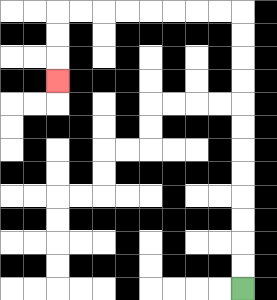{'start': '[10, 12]', 'end': '[2, 3]', 'path_directions': 'U,U,U,U,U,U,U,U,U,U,U,U,L,L,L,L,L,L,L,L,D,D,D', 'path_coordinates': '[[10, 12], [10, 11], [10, 10], [10, 9], [10, 8], [10, 7], [10, 6], [10, 5], [10, 4], [10, 3], [10, 2], [10, 1], [10, 0], [9, 0], [8, 0], [7, 0], [6, 0], [5, 0], [4, 0], [3, 0], [2, 0], [2, 1], [2, 2], [2, 3]]'}